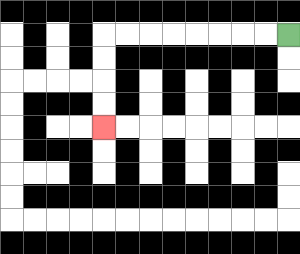{'start': '[12, 1]', 'end': '[4, 5]', 'path_directions': 'L,L,L,L,L,L,L,L,D,D,D,D', 'path_coordinates': '[[12, 1], [11, 1], [10, 1], [9, 1], [8, 1], [7, 1], [6, 1], [5, 1], [4, 1], [4, 2], [4, 3], [4, 4], [4, 5]]'}